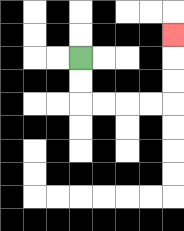{'start': '[3, 2]', 'end': '[7, 1]', 'path_directions': 'D,D,R,R,R,R,U,U,U', 'path_coordinates': '[[3, 2], [3, 3], [3, 4], [4, 4], [5, 4], [6, 4], [7, 4], [7, 3], [7, 2], [7, 1]]'}